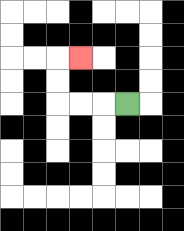{'start': '[5, 4]', 'end': '[3, 2]', 'path_directions': 'L,L,L,U,U,R', 'path_coordinates': '[[5, 4], [4, 4], [3, 4], [2, 4], [2, 3], [2, 2], [3, 2]]'}